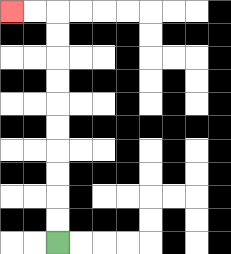{'start': '[2, 10]', 'end': '[0, 0]', 'path_directions': 'U,U,U,U,U,U,U,U,U,U,L,L', 'path_coordinates': '[[2, 10], [2, 9], [2, 8], [2, 7], [2, 6], [2, 5], [2, 4], [2, 3], [2, 2], [2, 1], [2, 0], [1, 0], [0, 0]]'}